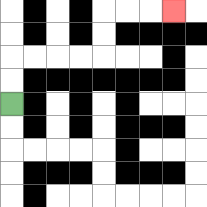{'start': '[0, 4]', 'end': '[7, 0]', 'path_directions': 'U,U,R,R,R,R,U,U,R,R,R', 'path_coordinates': '[[0, 4], [0, 3], [0, 2], [1, 2], [2, 2], [3, 2], [4, 2], [4, 1], [4, 0], [5, 0], [6, 0], [7, 0]]'}